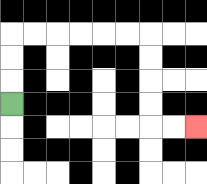{'start': '[0, 4]', 'end': '[8, 5]', 'path_directions': 'U,U,U,R,R,R,R,R,R,D,D,D,D,R,R', 'path_coordinates': '[[0, 4], [0, 3], [0, 2], [0, 1], [1, 1], [2, 1], [3, 1], [4, 1], [5, 1], [6, 1], [6, 2], [6, 3], [6, 4], [6, 5], [7, 5], [8, 5]]'}